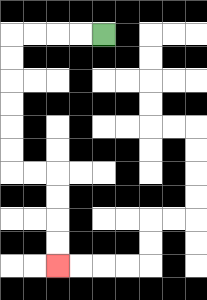{'start': '[4, 1]', 'end': '[2, 11]', 'path_directions': 'L,L,L,L,D,D,D,D,D,D,R,R,D,D,D,D', 'path_coordinates': '[[4, 1], [3, 1], [2, 1], [1, 1], [0, 1], [0, 2], [0, 3], [0, 4], [0, 5], [0, 6], [0, 7], [1, 7], [2, 7], [2, 8], [2, 9], [2, 10], [2, 11]]'}